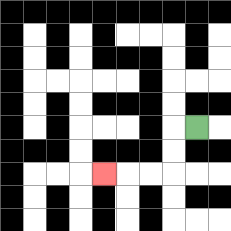{'start': '[8, 5]', 'end': '[4, 7]', 'path_directions': 'L,D,D,L,L,L', 'path_coordinates': '[[8, 5], [7, 5], [7, 6], [7, 7], [6, 7], [5, 7], [4, 7]]'}